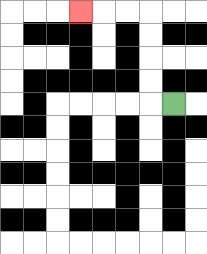{'start': '[7, 4]', 'end': '[3, 0]', 'path_directions': 'L,U,U,U,U,L,L,L', 'path_coordinates': '[[7, 4], [6, 4], [6, 3], [6, 2], [6, 1], [6, 0], [5, 0], [4, 0], [3, 0]]'}